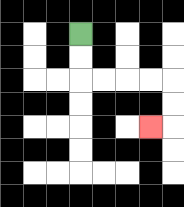{'start': '[3, 1]', 'end': '[6, 5]', 'path_directions': 'D,D,R,R,R,R,D,D,L', 'path_coordinates': '[[3, 1], [3, 2], [3, 3], [4, 3], [5, 3], [6, 3], [7, 3], [7, 4], [7, 5], [6, 5]]'}